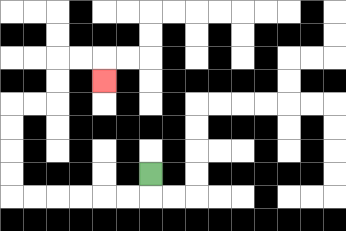{'start': '[6, 7]', 'end': '[4, 3]', 'path_directions': 'D,L,L,L,L,L,L,U,U,U,U,R,R,U,U,R,R,D', 'path_coordinates': '[[6, 7], [6, 8], [5, 8], [4, 8], [3, 8], [2, 8], [1, 8], [0, 8], [0, 7], [0, 6], [0, 5], [0, 4], [1, 4], [2, 4], [2, 3], [2, 2], [3, 2], [4, 2], [4, 3]]'}